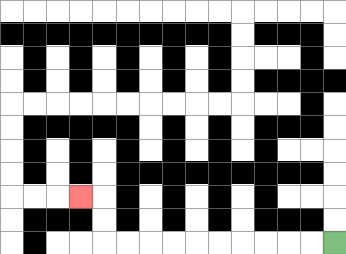{'start': '[14, 10]', 'end': '[3, 8]', 'path_directions': 'L,L,L,L,L,L,L,L,L,L,U,U,L', 'path_coordinates': '[[14, 10], [13, 10], [12, 10], [11, 10], [10, 10], [9, 10], [8, 10], [7, 10], [6, 10], [5, 10], [4, 10], [4, 9], [4, 8], [3, 8]]'}